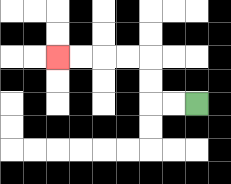{'start': '[8, 4]', 'end': '[2, 2]', 'path_directions': 'L,L,U,U,L,L,L,L', 'path_coordinates': '[[8, 4], [7, 4], [6, 4], [6, 3], [6, 2], [5, 2], [4, 2], [3, 2], [2, 2]]'}